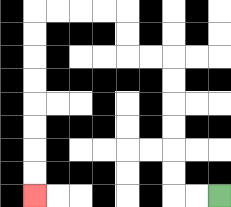{'start': '[9, 8]', 'end': '[1, 8]', 'path_directions': 'L,L,U,U,U,U,U,U,L,L,U,U,L,L,L,L,D,D,D,D,D,D,D,D', 'path_coordinates': '[[9, 8], [8, 8], [7, 8], [7, 7], [7, 6], [7, 5], [7, 4], [7, 3], [7, 2], [6, 2], [5, 2], [5, 1], [5, 0], [4, 0], [3, 0], [2, 0], [1, 0], [1, 1], [1, 2], [1, 3], [1, 4], [1, 5], [1, 6], [1, 7], [1, 8]]'}